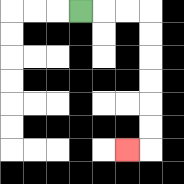{'start': '[3, 0]', 'end': '[5, 6]', 'path_directions': 'R,R,R,D,D,D,D,D,D,L', 'path_coordinates': '[[3, 0], [4, 0], [5, 0], [6, 0], [6, 1], [6, 2], [6, 3], [6, 4], [6, 5], [6, 6], [5, 6]]'}